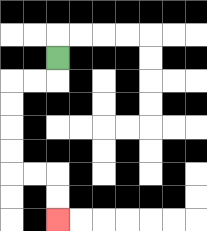{'start': '[2, 2]', 'end': '[2, 9]', 'path_directions': 'D,L,L,D,D,D,D,R,R,D,D', 'path_coordinates': '[[2, 2], [2, 3], [1, 3], [0, 3], [0, 4], [0, 5], [0, 6], [0, 7], [1, 7], [2, 7], [2, 8], [2, 9]]'}